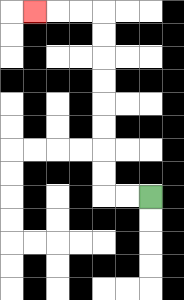{'start': '[6, 8]', 'end': '[1, 0]', 'path_directions': 'L,L,U,U,U,U,U,U,U,U,L,L,L', 'path_coordinates': '[[6, 8], [5, 8], [4, 8], [4, 7], [4, 6], [4, 5], [4, 4], [4, 3], [4, 2], [4, 1], [4, 0], [3, 0], [2, 0], [1, 0]]'}